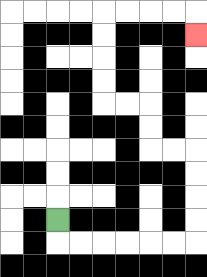{'start': '[2, 9]', 'end': '[8, 1]', 'path_directions': 'D,R,R,R,R,R,R,U,U,U,U,L,L,U,U,L,L,U,U,U,U,R,R,R,R,D', 'path_coordinates': '[[2, 9], [2, 10], [3, 10], [4, 10], [5, 10], [6, 10], [7, 10], [8, 10], [8, 9], [8, 8], [8, 7], [8, 6], [7, 6], [6, 6], [6, 5], [6, 4], [5, 4], [4, 4], [4, 3], [4, 2], [4, 1], [4, 0], [5, 0], [6, 0], [7, 0], [8, 0], [8, 1]]'}